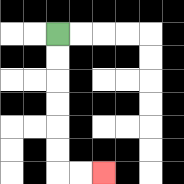{'start': '[2, 1]', 'end': '[4, 7]', 'path_directions': 'D,D,D,D,D,D,R,R', 'path_coordinates': '[[2, 1], [2, 2], [2, 3], [2, 4], [2, 5], [2, 6], [2, 7], [3, 7], [4, 7]]'}